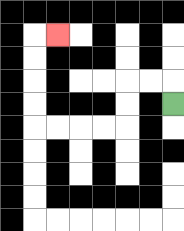{'start': '[7, 4]', 'end': '[2, 1]', 'path_directions': 'U,L,L,D,D,L,L,L,L,U,U,U,U,R', 'path_coordinates': '[[7, 4], [7, 3], [6, 3], [5, 3], [5, 4], [5, 5], [4, 5], [3, 5], [2, 5], [1, 5], [1, 4], [1, 3], [1, 2], [1, 1], [2, 1]]'}